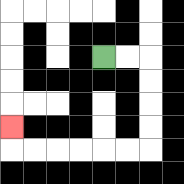{'start': '[4, 2]', 'end': '[0, 5]', 'path_directions': 'R,R,D,D,D,D,L,L,L,L,L,L,U', 'path_coordinates': '[[4, 2], [5, 2], [6, 2], [6, 3], [6, 4], [6, 5], [6, 6], [5, 6], [4, 6], [3, 6], [2, 6], [1, 6], [0, 6], [0, 5]]'}